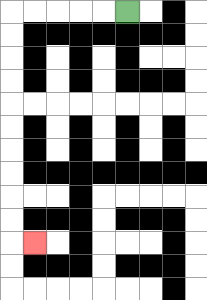{'start': '[5, 0]', 'end': '[1, 10]', 'path_directions': 'L,L,L,L,L,D,D,D,D,D,D,D,D,D,D,R', 'path_coordinates': '[[5, 0], [4, 0], [3, 0], [2, 0], [1, 0], [0, 0], [0, 1], [0, 2], [0, 3], [0, 4], [0, 5], [0, 6], [0, 7], [0, 8], [0, 9], [0, 10], [1, 10]]'}